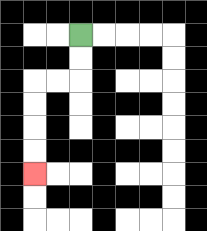{'start': '[3, 1]', 'end': '[1, 7]', 'path_directions': 'D,D,L,L,D,D,D,D', 'path_coordinates': '[[3, 1], [3, 2], [3, 3], [2, 3], [1, 3], [1, 4], [1, 5], [1, 6], [1, 7]]'}